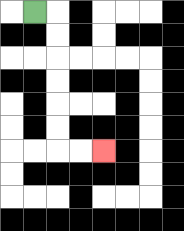{'start': '[1, 0]', 'end': '[4, 6]', 'path_directions': 'R,D,D,D,D,D,D,R,R', 'path_coordinates': '[[1, 0], [2, 0], [2, 1], [2, 2], [2, 3], [2, 4], [2, 5], [2, 6], [3, 6], [4, 6]]'}